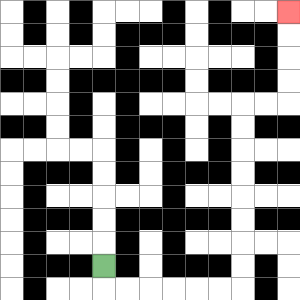{'start': '[4, 11]', 'end': '[12, 0]', 'path_directions': 'D,R,R,R,R,R,R,U,U,U,U,U,U,U,U,R,R,U,U,U,U', 'path_coordinates': '[[4, 11], [4, 12], [5, 12], [6, 12], [7, 12], [8, 12], [9, 12], [10, 12], [10, 11], [10, 10], [10, 9], [10, 8], [10, 7], [10, 6], [10, 5], [10, 4], [11, 4], [12, 4], [12, 3], [12, 2], [12, 1], [12, 0]]'}